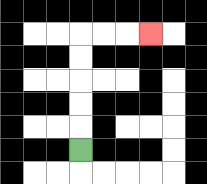{'start': '[3, 6]', 'end': '[6, 1]', 'path_directions': 'U,U,U,U,U,R,R,R', 'path_coordinates': '[[3, 6], [3, 5], [3, 4], [3, 3], [3, 2], [3, 1], [4, 1], [5, 1], [6, 1]]'}